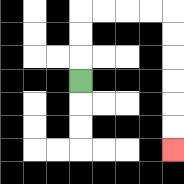{'start': '[3, 3]', 'end': '[7, 6]', 'path_directions': 'U,U,U,R,R,R,R,D,D,D,D,D,D', 'path_coordinates': '[[3, 3], [3, 2], [3, 1], [3, 0], [4, 0], [5, 0], [6, 0], [7, 0], [7, 1], [7, 2], [7, 3], [7, 4], [7, 5], [7, 6]]'}